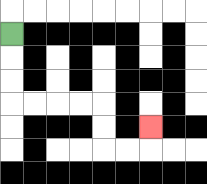{'start': '[0, 1]', 'end': '[6, 5]', 'path_directions': 'D,D,D,R,R,R,R,D,D,R,R,U', 'path_coordinates': '[[0, 1], [0, 2], [0, 3], [0, 4], [1, 4], [2, 4], [3, 4], [4, 4], [4, 5], [4, 6], [5, 6], [6, 6], [6, 5]]'}